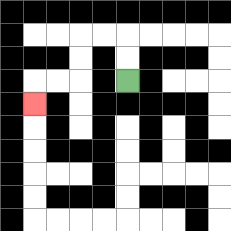{'start': '[5, 3]', 'end': '[1, 4]', 'path_directions': 'U,U,L,L,D,D,L,L,D', 'path_coordinates': '[[5, 3], [5, 2], [5, 1], [4, 1], [3, 1], [3, 2], [3, 3], [2, 3], [1, 3], [1, 4]]'}